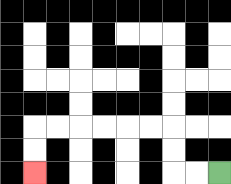{'start': '[9, 7]', 'end': '[1, 7]', 'path_directions': 'L,L,U,U,L,L,L,L,L,L,D,D', 'path_coordinates': '[[9, 7], [8, 7], [7, 7], [7, 6], [7, 5], [6, 5], [5, 5], [4, 5], [3, 5], [2, 5], [1, 5], [1, 6], [1, 7]]'}